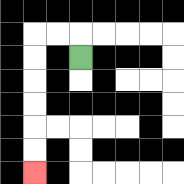{'start': '[3, 2]', 'end': '[1, 7]', 'path_directions': 'U,L,L,D,D,D,D,D,D', 'path_coordinates': '[[3, 2], [3, 1], [2, 1], [1, 1], [1, 2], [1, 3], [1, 4], [1, 5], [1, 6], [1, 7]]'}